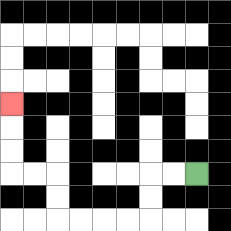{'start': '[8, 7]', 'end': '[0, 4]', 'path_directions': 'L,L,D,D,L,L,L,L,U,U,L,L,U,U,U', 'path_coordinates': '[[8, 7], [7, 7], [6, 7], [6, 8], [6, 9], [5, 9], [4, 9], [3, 9], [2, 9], [2, 8], [2, 7], [1, 7], [0, 7], [0, 6], [0, 5], [0, 4]]'}